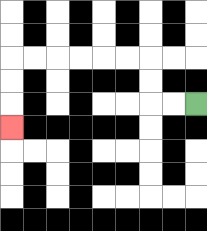{'start': '[8, 4]', 'end': '[0, 5]', 'path_directions': 'L,L,U,U,L,L,L,L,L,L,D,D,D', 'path_coordinates': '[[8, 4], [7, 4], [6, 4], [6, 3], [6, 2], [5, 2], [4, 2], [3, 2], [2, 2], [1, 2], [0, 2], [0, 3], [0, 4], [0, 5]]'}